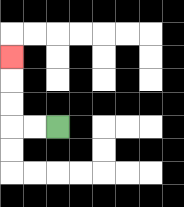{'start': '[2, 5]', 'end': '[0, 2]', 'path_directions': 'L,L,U,U,U', 'path_coordinates': '[[2, 5], [1, 5], [0, 5], [0, 4], [0, 3], [0, 2]]'}